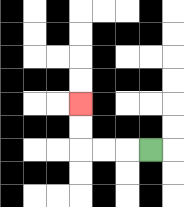{'start': '[6, 6]', 'end': '[3, 4]', 'path_directions': 'L,L,L,U,U', 'path_coordinates': '[[6, 6], [5, 6], [4, 6], [3, 6], [3, 5], [3, 4]]'}